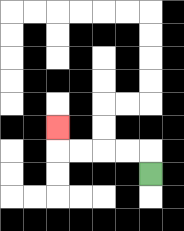{'start': '[6, 7]', 'end': '[2, 5]', 'path_directions': 'U,L,L,L,L,U', 'path_coordinates': '[[6, 7], [6, 6], [5, 6], [4, 6], [3, 6], [2, 6], [2, 5]]'}